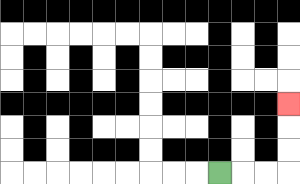{'start': '[9, 7]', 'end': '[12, 4]', 'path_directions': 'R,R,R,U,U,U', 'path_coordinates': '[[9, 7], [10, 7], [11, 7], [12, 7], [12, 6], [12, 5], [12, 4]]'}